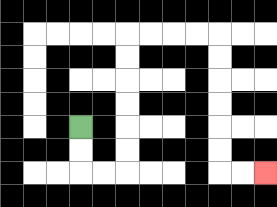{'start': '[3, 5]', 'end': '[11, 7]', 'path_directions': 'D,D,R,R,U,U,U,U,U,U,R,R,R,R,D,D,D,D,D,D,R,R', 'path_coordinates': '[[3, 5], [3, 6], [3, 7], [4, 7], [5, 7], [5, 6], [5, 5], [5, 4], [5, 3], [5, 2], [5, 1], [6, 1], [7, 1], [8, 1], [9, 1], [9, 2], [9, 3], [9, 4], [9, 5], [9, 6], [9, 7], [10, 7], [11, 7]]'}